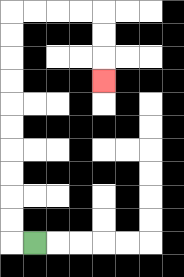{'start': '[1, 10]', 'end': '[4, 3]', 'path_directions': 'L,U,U,U,U,U,U,U,U,U,U,R,R,R,R,D,D,D', 'path_coordinates': '[[1, 10], [0, 10], [0, 9], [0, 8], [0, 7], [0, 6], [0, 5], [0, 4], [0, 3], [0, 2], [0, 1], [0, 0], [1, 0], [2, 0], [3, 0], [4, 0], [4, 1], [4, 2], [4, 3]]'}